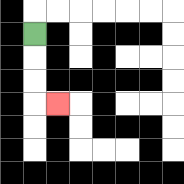{'start': '[1, 1]', 'end': '[2, 4]', 'path_directions': 'D,D,D,R', 'path_coordinates': '[[1, 1], [1, 2], [1, 3], [1, 4], [2, 4]]'}